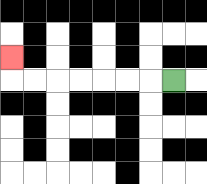{'start': '[7, 3]', 'end': '[0, 2]', 'path_directions': 'L,L,L,L,L,L,L,U', 'path_coordinates': '[[7, 3], [6, 3], [5, 3], [4, 3], [3, 3], [2, 3], [1, 3], [0, 3], [0, 2]]'}